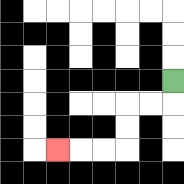{'start': '[7, 3]', 'end': '[2, 6]', 'path_directions': 'D,L,L,D,D,L,L,L', 'path_coordinates': '[[7, 3], [7, 4], [6, 4], [5, 4], [5, 5], [5, 6], [4, 6], [3, 6], [2, 6]]'}